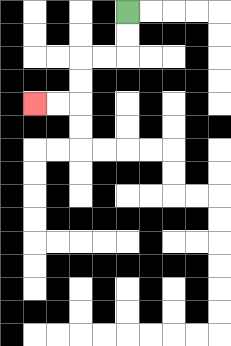{'start': '[5, 0]', 'end': '[1, 4]', 'path_directions': 'D,D,L,L,D,D,L,L', 'path_coordinates': '[[5, 0], [5, 1], [5, 2], [4, 2], [3, 2], [3, 3], [3, 4], [2, 4], [1, 4]]'}